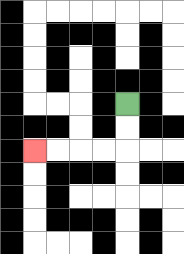{'start': '[5, 4]', 'end': '[1, 6]', 'path_directions': 'D,D,L,L,L,L', 'path_coordinates': '[[5, 4], [5, 5], [5, 6], [4, 6], [3, 6], [2, 6], [1, 6]]'}